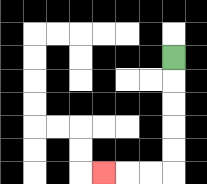{'start': '[7, 2]', 'end': '[4, 7]', 'path_directions': 'D,D,D,D,D,L,L,L', 'path_coordinates': '[[7, 2], [7, 3], [7, 4], [7, 5], [7, 6], [7, 7], [6, 7], [5, 7], [4, 7]]'}